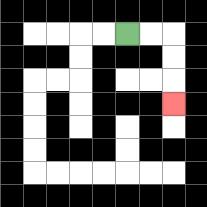{'start': '[5, 1]', 'end': '[7, 4]', 'path_directions': 'R,R,D,D,D', 'path_coordinates': '[[5, 1], [6, 1], [7, 1], [7, 2], [7, 3], [7, 4]]'}